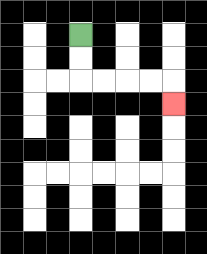{'start': '[3, 1]', 'end': '[7, 4]', 'path_directions': 'D,D,R,R,R,R,D', 'path_coordinates': '[[3, 1], [3, 2], [3, 3], [4, 3], [5, 3], [6, 3], [7, 3], [7, 4]]'}